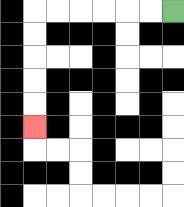{'start': '[7, 0]', 'end': '[1, 5]', 'path_directions': 'L,L,L,L,L,L,D,D,D,D,D', 'path_coordinates': '[[7, 0], [6, 0], [5, 0], [4, 0], [3, 0], [2, 0], [1, 0], [1, 1], [1, 2], [1, 3], [1, 4], [1, 5]]'}